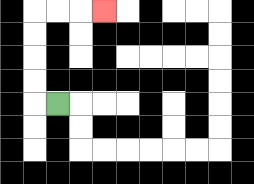{'start': '[2, 4]', 'end': '[4, 0]', 'path_directions': 'L,U,U,U,U,R,R,R', 'path_coordinates': '[[2, 4], [1, 4], [1, 3], [1, 2], [1, 1], [1, 0], [2, 0], [3, 0], [4, 0]]'}